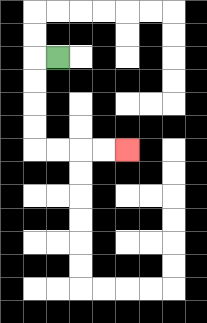{'start': '[2, 2]', 'end': '[5, 6]', 'path_directions': 'L,D,D,D,D,R,R,R,R', 'path_coordinates': '[[2, 2], [1, 2], [1, 3], [1, 4], [1, 5], [1, 6], [2, 6], [3, 6], [4, 6], [5, 6]]'}